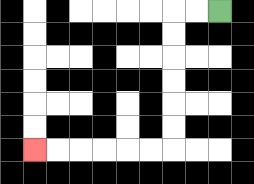{'start': '[9, 0]', 'end': '[1, 6]', 'path_directions': 'L,L,D,D,D,D,D,D,L,L,L,L,L,L', 'path_coordinates': '[[9, 0], [8, 0], [7, 0], [7, 1], [7, 2], [7, 3], [7, 4], [7, 5], [7, 6], [6, 6], [5, 6], [4, 6], [3, 6], [2, 6], [1, 6]]'}